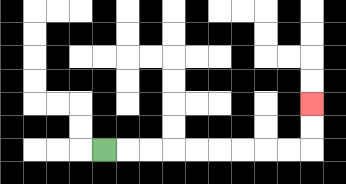{'start': '[4, 6]', 'end': '[13, 4]', 'path_directions': 'R,R,R,R,R,R,R,R,R,U,U', 'path_coordinates': '[[4, 6], [5, 6], [6, 6], [7, 6], [8, 6], [9, 6], [10, 6], [11, 6], [12, 6], [13, 6], [13, 5], [13, 4]]'}